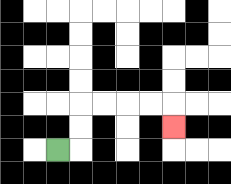{'start': '[2, 6]', 'end': '[7, 5]', 'path_directions': 'R,U,U,R,R,R,R,D', 'path_coordinates': '[[2, 6], [3, 6], [3, 5], [3, 4], [4, 4], [5, 4], [6, 4], [7, 4], [7, 5]]'}